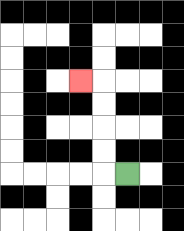{'start': '[5, 7]', 'end': '[3, 3]', 'path_directions': 'L,U,U,U,U,L', 'path_coordinates': '[[5, 7], [4, 7], [4, 6], [4, 5], [4, 4], [4, 3], [3, 3]]'}